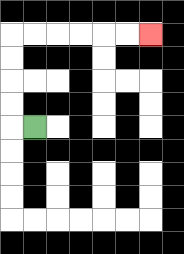{'start': '[1, 5]', 'end': '[6, 1]', 'path_directions': 'L,U,U,U,U,R,R,R,R,R,R', 'path_coordinates': '[[1, 5], [0, 5], [0, 4], [0, 3], [0, 2], [0, 1], [1, 1], [2, 1], [3, 1], [4, 1], [5, 1], [6, 1]]'}